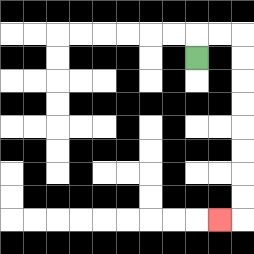{'start': '[8, 2]', 'end': '[9, 9]', 'path_directions': 'U,R,R,D,D,D,D,D,D,D,D,L', 'path_coordinates': '[[8, 2], [8, 1], [9, 1], [10, 1], [10, 2], [10, 3], [10, 4], [10, 5], [10, 6], [10, 7], [10, 8], [10, 9], [9, 9]]'}